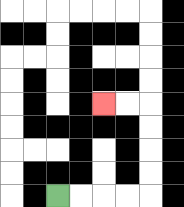{'start': '[2, 8]', 'end': '[4, 4]', 'path_directions': 'R,R,R,R,U,U,U,U,L,L', 'path_coordinates': '[[2, 8], [3, 8], [4, 8], [5, 8], [6, 8], [6, 7], [6, 6], [6, 5], [6, 4], [5, 4], [4, 4]]'}